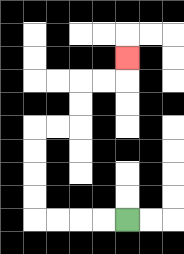{'start': '[5, 9]', 'end': '[5, 2]', 'path_directions': 'L,L,L,L,U,U,U,U,R,R,U,U,R,R,U', 'path_coordinates': '[[5, 9], [4, 9], [3, 9], [2, 9], [1, 9], [1, 8], [1, 7], [1, 6], [1, 5], [2, 5], [3, 5], [3, 4], [3, 3], [4, 3], [5, 3], [5, 2]]'}